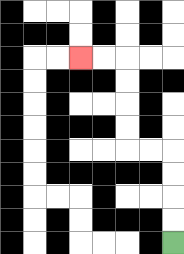{'start': '[7, 10]', 'end': '[3, 2]', 'path_directions': 'U,U,U,U,L,L,U,U,U,U,L,L', 'path_coordinates': '[[7, 10], [7, 9], [7, 8], [7, 7], [7, 6], [6, 6], [5, 6], [5, 5], [5, 4], [5, 3], [5, 2], [4, 2], [3, 2]]'}